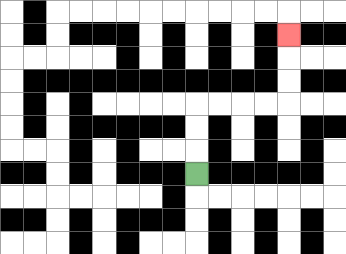{'start': '[8, 7]', 'end': '[12, 1]', 'path_directions': 'U,U,U,R,R,R,R,U,U,U', 'path_coordinates': '[[8, 7], [8, 6], [8, 5], [8, 4], [9, 4], [10, 4], [11, 4], [12, 4], [12, 3], [12, 2], [12, 1]]'}